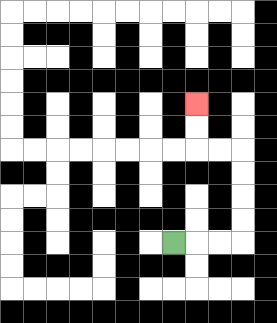{'start': '[7, 10]', 'end': '[8, 4]', 'path_directions': 'R,R,R,U,U,U,U,L,L,U,U', 'path_coordinates': '[[7, 10], [8, 10], [9, 10], [10, 10], [10, 9], [10, 8], [10, 7], [10, 6], [9, 6], [8, 6], [8, 5], [8, 4]]'}